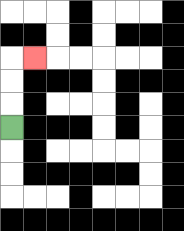{'start': '[0, 5]', 'end': '[1, 2]', 'path_directions': 'U,U,U,R', 'path_coordinates': '[[0, 5], [0, 4], [0, 3], [0, 2], [1, 2]]'}